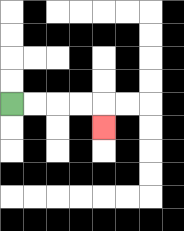{'start': '[0, 4]', 'end': '[4, 5]', 'path_directions': 'R,R,R,R,D', 'path_coordinates': '[[0, 4], [1, 4], [2, 4], [3, 4], [4, 4], [4, 5]]'}